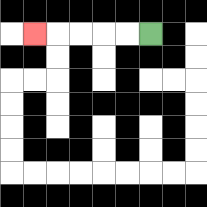{'start': '[6, 1]', 'end': '[1, 1]', 'path_directions': 'L,L,L,L,L', 'path_coordinates': '[[6, 1], [5, 1], [4, 1], [3, 1], [2, 1], [1, 1]]'}